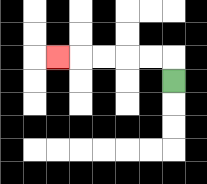{'start': '[7, 3]', 'end': '[2, 2]', 'path_directions': 'U,L,L,L,L,L', 'path_coordinates': '[[7, 3], [7, 2], [6, 2], [5, 2], [4, 2], [3, 2], [2, 2]]'}